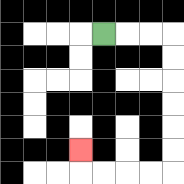{'start': '[4, 1]', 'end': '[3, 6]', 'path_directions': 'R,R,R,D,D,D,D,D,D,L,L,L,L,U', 'path_coordinates': '[[4, 1], [5, 1], [6, 1], [7, 1], [7, 2], [7, 3], [7, 4], [7, 5], [7, 6], [7, 7], [6, 7], [5, 7], [4, 7], [3, 7], [3, 6]]'}